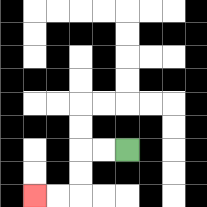{'start': '[5, 6]', 'end': '[1, 8]', 'path_directions': 'L,L,D,D,L,L', 'path_coordinates': '[[5, 6], [4, 6], [3, 6], [3, 7], [3, 8], [2, 8], [1, 8]]'}